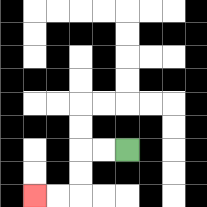{'start': '[5, 6]', 'end': '[1, 8]', 'path_directions': 'L,L,D,D,L,L', 'path_coordinates': '[[5, 6], [4, 6], [3, 6], [3, 7], [3, 8], [2, 8], [1, 8]]'}